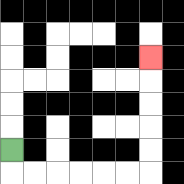{'start': '[0, 6]', 'end': '[6, 2]', 'path_directions': 'D,R,R,R,R,R,R,U,U,U,U,U', 'path_coordinates': '[[0, 6], [0, 7], [1, 7], [2, 7], [3, 7], [4, 7], [5, 7], [6, 7], [6, 6], [6, 5], [6, 4], [6, 3], [6, 2]]'}